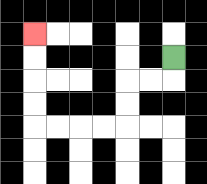{'start': '[7, 2]', 'end': '[1, 1]', 'path_directions': 'D,L,L,D,D,L,L,L,L,U,U,U,U', 'path_coordinates': '[[7, 2], [7, 3], [6, 3], [5, 3], [5, 4], [5, 5], [4, 5], [3, 5], [2, 5], [1, 5], [1, 4], [1, 3], [1, 2], [1, 1]]'}